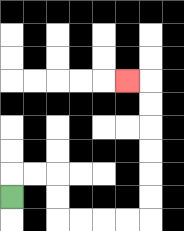{'start': '[0, 8]', 'end': '[5, 3]', 'path_directions': 'U,R,R,D,D,R,R,R,R,U,U,U,U,U,U,L', 'path_coordinates': '[[0, 8], [0, 7], [1, 7], [2, 7], [2, 8], [2, 9], [3, 9], [4, 9], [5, 9], [6, 9], [6, 8], [6, 7], [6, 6], [6, 5], [6, 4], [6, 3], [5, 3]]'}